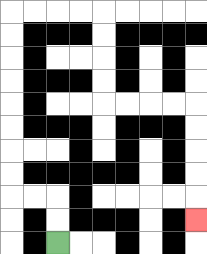{'start': '[2, 10]', 'end': '[8, 9]', 'path_directions': 'U,U,L,L,U,U,U,U,U,U,U,U,R,R,R,R,D,D,D,D,R,R,R,R,D,D,D,D,D', 'path_coordinates': '[[2, 10], [2, 9], [2, 8], [1, 8], [0, 8], [0, 7], [0, 6], [0, 5], [0, 4], [0, 3], [0, 2], [0, 1], [0, 0], [1, 0], [2, 0], [3, 0], [4, 0], [4, 1], [4, 2], [4, 3], [4, 4], [5, 4], [6, 4], [7, 4], [8, 4], [8, 5], [8, 6], [8, 7], [8, 8], [8, 9]]'}